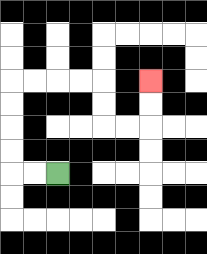{'start': '[2, 7]', 'end': '[6, 3]', 'path_directions': 'L,L,U,U,U,U,R,R,R,R,D,D,R,R,U,U', 'path_coordinates': '[[2, 7], [1, 7], [0, 7], [0, 6], [0, 5], [0, 4], [0, 3], [1, 3], [2, 3], [3, 3], [4, 3], [4, 4], [4, 5], [5, 5], [6, 5], [6, 4], [6, 3]]'}